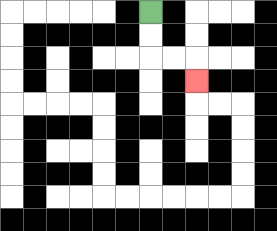{'start': '[6, 0]', 'end': '[8, 3]', 'path_directions': 'D,D,R,R,D', 'path_coordinates': '[[6, 0], [6, 1], [6, 2], [7, 2], [8, 2], [8, 3]]'}